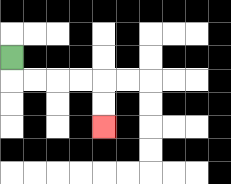{'start': '[0, 2]', 'end': '[4, 5]', 'path_directions': 'D,R,R,R,R,D,D', 'path_coordinates': '[[0, 2], [0, 3], [1, 3], [2, 3], [3, 3], [4, 3], [4, 4], [4, 5]]'}